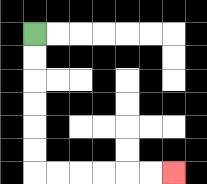{'start': '[1, 1]', 'end': '[7, 7]', 'path_directions': 'D,D,D,D,D,D,R,R,R,R,R,R', 'path_coordinates': '[[1, 1], [1, 2], [1, 3], [1, 4], [1, 5], [1, 6], [1, 7], [2, 7], [3, 7], [4, 7], [5, 7], [6, 7], [7, 7]]'}